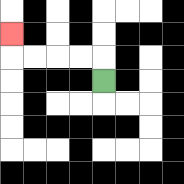{'start': '[4, 3]', 'end': '[0, 1]', 'path_directions': 'U,L,L,L,L,U', 'path_coordinates': '[[4, 3], [4, 2], [3, 2], [2, 2], [1, 2], [0, 2], [0, 1]]'}